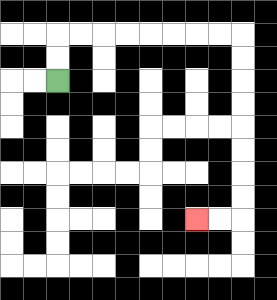{'start': '[2, 3]', 'end': '[8, 9]', 'path_directions': 'U,U,R,R,R,R,R,R,R,R,D,D,D,D,D,D,D,D,L,L', 'path_coordinates': '[[2, 3], [2, 2], [2, 1], [3, 1], [4, 1], [5, 1], [6, 1], [7, 1], [8, 1], [9, 1], [10, 1], [10, 2], [10, 3], [10, 4], [10, 5], [10, 6], [10, 7], [10, 8], [10, 9], [9, 9], [8, 9]]'}